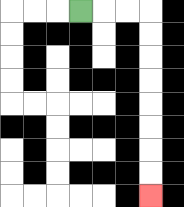{'start': '[3, 0]', 'end': '[6, 8]', 'path_directions': 'R,R,R,D,D,D,D,D,D,D,D', 'path_coordinates': '[[3, 0], [4, 0], [5, 0], [6, 0], [6, 1], [6, 2], [6, 3], [6, 4], [6, 5], [6, 6], [6, 7], [6, 8]]'}